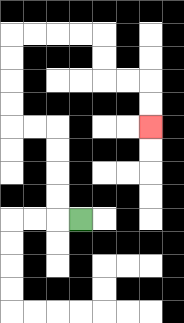{'start': '[3, 9]', 'end': '[6, 5]', 'path_directions': 'L,U,U,U,U,L,L,U,U,U,U,R,R,R,R,D,D,R,R,D,D', 'path_coordinates': '[[3, 9], [2, 9], [2, 8], [2, 7], [2, 6], [2, 5], [1, 5], [0, 5], [0, 4], [0, 3], [0, 2], [0, 1], [1, 1], [2, 1], [3, 1], [4, 1], [4, 2], [4, 3], [5, 3], [6, 3], [6, 4], [6, 5]]'}